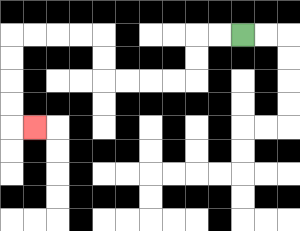{'start': '[10, 1]', 'end': '[1, 5]', 'path_directions': 'L,L,D,D,L,L,L,L,U,U,L,L,L,L,D,D,D,D,R', 'path_coordinates': '[[10, 1], [9, 1], [8, 1], [8, 2], [8, 3], [7, 3], [6, 3], [5, 3], [4, 3], [4, 2], [4, 1], [3, 1], [2, 1], [1, 1], [0, 1], [0, 2], [0, 3], [0, 4], [0, 5], [1, 5]]'}